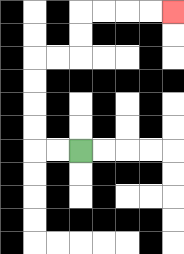{'start': '[3, 6]', 'end': '[7, 0]', 'path_directions': 'L,L,U,U,U,U,R,R,U,U,R,R,R,R', 'path_coordinates': '[[3, 6], [2, 6], [1, 6], [1, 5], [1, 4], [1, 3], [1, 2], [2, 2], [3, 2], [3, 1], [3, 0], [4, 0], [5, 0], [6, 0], [7, 0]]'}